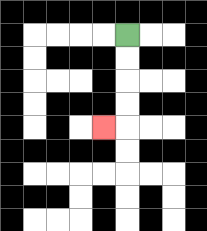{'start': '[5, 1]', 'end': '[4, 5]', 'path_directions': 'D,D,D,D,L', 'path_coordinates': '[[5, 1], [5, 2], [5, 3], [5, 4], [5, 5], [4, 5]]'}